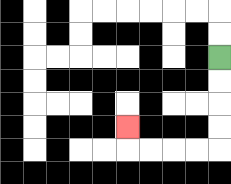{'start': '[9, 2]', 'end': '[5, 5]', 'path_directions': 'D,D,D,D,L,L,L,L,U', 'path_coordinates': '[[9, 2], [9, 3], [9, 4], [9, 5], [9, 6], [8, 6], [7, 6], [6, 6], [5, 6], [5, 5]]'}